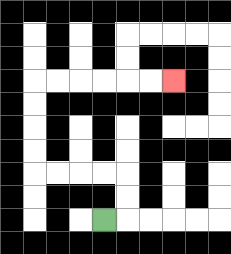{'start': '[4, 9]', 'end': '[7, 3]', 'path_directions': 'R,U,U,L,L,L,L,U,U,U,U,R,R,R,R,R,R', 'path_coordinates': '[[4, 9], [5, 9], [5, 8], [5, 7], [4, 7], [3, 7], [2, 7], [1, 7], [1, 6], [1, 5], [1, 4], [1, 3], [2, 3], [3, 3], [4, 3], [5, 3], [6, 3], [7, 3]]'}